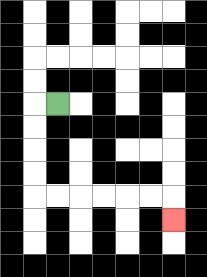{'start': '[2, 4]', 'end': '[7, 9]', 'path_directions': 'L,D,D,D,D,R,R,R,R,R,R,D', 'path_coordinates': '[[2, 4], [1, 4], [1, 5], [1, 6], [1, 7], [1, 8], [2, 8], [3, 8], [4, 8], [5, 8], [6, 8], [7, 8], [7, 9]]'}